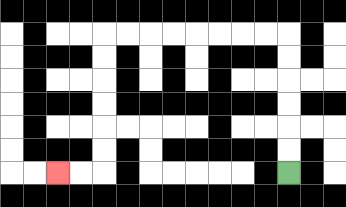{'start': '[12, 7]', 'end': '[2, 7]', 'path_directions': 'U,U,U,U,U,U,L,L,L,L,L,L,L,L,D,D,D,D,D,D,L,L', 'path_coordinates': '[[12, 7], [12, 6], [12, 5], [12, 4], [12, 3], [12, 2], [12, 1], [11, 1], [10, 1], [9, 1], [8, 1], [7, 1], [6, 1], [5, 1], [4, 1], [4, 2], [4, 3], [4, 4], [4, 5], [4, 6], [4, 7], [3, 7], [2, 7]]'}